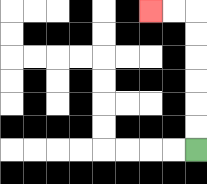{'start': '[8, 6]', 'end': '[6, 0]', 'path_directions': 'U,U,U,U,U,U,L,L', 'path_coordinates': '[[8, 6], [8, 5], [8, 4], [8, 3], [8, 2], [8, 1], [8, 0], [7, 0], [6, 0]]'}